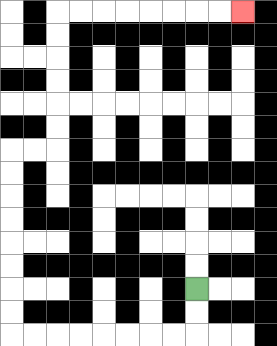{'start': '[8, 12]', 'end': '[10, 0]', 'path_directions': 'D,D,L,L,L,L,L,L,L,L,U,U,U,U,U,U,U,U,R,R,U,U,U,U,U,U,R,R,R,R,R,R,R,R', 'path_coordinates': '[[8, 12], [8, 13], [8, 14], [7, 14], [6, 14], [5, 14], [4, 14], [3, 14], [2, 14], [1, 14], [0, 14], [0, 13], [0, 12], [0, 11], [0, 10], [0, 9], [0, 8], [0, 7], [0, 6], [1, 6], [2, 6], [2, 5], [2, 4], [2, 3], [2, 2], [2, 1], [2, 0], [3, 0], [4, 0], [5, 0], [6, 0], [7, 0], [8, 0], [9, 0], [10, 0]]'}